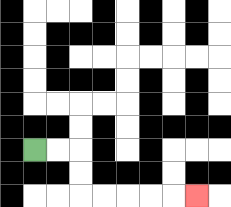{'start': '[1, 6]', 'end': '[8, 8]', 'path_directions': 'R,R,D,D,R,R,R,R,R', 'path_coordinates': '[[1, 6], [2, 6], [3, 6], [3, 7], [3, 8], [4, 8], [5, 8], [6, 8], [7, 8], [8, 8]]'}